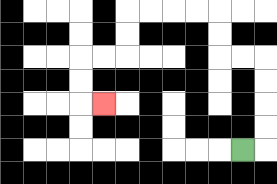{'start': '[10, 6]', 'end': '[4, 4]', 'path_directions': 'R,U,U,U,U,L,L,U,U,L,L,L,L,D,D,L,L,D,D,R', 'path_coordinates': '[[10, 6], [11, 6], [11, 5], [11, 4], [11, 3], [11, 2], [10, 2], [9, 2], [9, 1], [9, 0], [8, 0], [7, 0], [6, 0], [5, 0], [5, 1], [5, 2], [4, 2], [3, 2], [3, 3], [3, 4], [4, 4]]'}